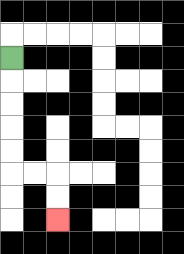{'start': '[0, 2]', 'end': '[2, 9]', 'path_directions': 'D,D,D,D,D,R,R,D,D', 'path_coordinates': '[[0, 2], [0, 3], [0, 4], [0, 5], [0, 6], [0, 7], [1, 7], [2, 7], [2, 8], [2, 9]]'}